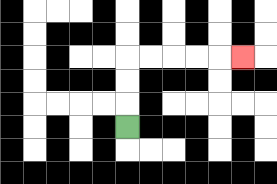{'start': '[5, 5]', 'end': '[10, 2]', 'path_directions': 'U,U,U,R,R,R,R,R', 'path_coordinates': '[[5, 5], [5, 4], [5, 3], [5, 2], [6, 2], [7, 2], [8, 2], [9, 2], [10, 2]]'}